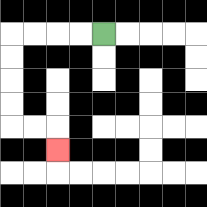{'start': '[4, 1]', 'end': '[2, 6]', 'path_directions': 'L,L,L,L,D,D,D,D,R,R,D', 'path_coordinates': '[[4, 1], [3, 1], [2, 1], [1, 1], [0, 1], [0, 2], [0, 3], [0, 4], [0, 5], [1, 5], [2, 5], [2, 6]]'}